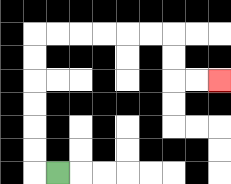{'start': '[2, 7]', 'end': '[9, 3]', 'path_directions': 'L,U,U,U,U,U,U,R,R,R,R,R,R,D,D,R,R', 'path_coordinates': '[[2, 7], [1, 7], [1, 6], [1, 5], [1, 4], [1, 3], [1, 2], [1, 1], [2, 1], [3, 1], [4, 1], [5, 1], [6, 1], [7, 1], [7, 2], [7, 3], [8, 3], [9, 3]]'}